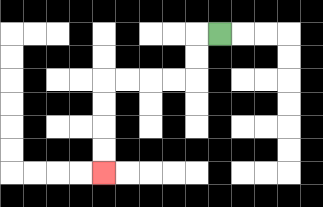{'start': '[9, 1]', 'end': '[4, 7]', 'path_directions': 'L,D,D,L,L,L,L,D,D,D,D', 'path_coordinates': '[[9, 1], [8, 1], [8, 2], [8, 3], [7, 3], [6, 3], [5, 3], [4, 3], [4, 4], [4, 5], [4, 6], [4, 7]]'}